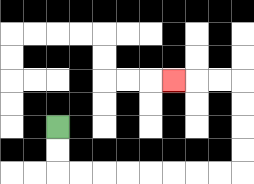{'start': '[2, 5]', 'end': '[7, 3]', 'path_directions': 'D,D,R,R,R,R,R,R,R,R,U,U,U,U,L,L,L', 'path_coordinates': '[[2, 5], [2, 6], [2, 7], [3, 7], [4, 7], [5, 7], [6, 7], [7, 7], [8, 7], [9, 7], [10, 7], [10, 6], [10, 5], [10, 4], [10, 3], [9, 3], [8, 3], [7, 3]]'}